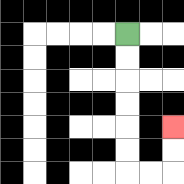{'start': '[5, 1]', 'end': '[7, 5]', 'path_directions': 'D,D,D,D,D,D,R,R,U,U', 'path_coordinates': '[[5, 1], [5, 2], [5, 3], [5, 4], [5, 5], [5, 6], [5, 7], [6, 7], [7, 7], [7, 6], [7, 5]]'}